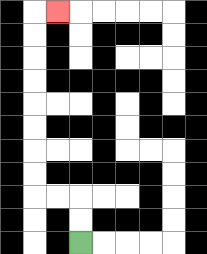{'start': '[3, 10]', 'end': '[2, 0]', 'path_directions': 'U,U,L,L,U,U,U,U,U,U,U,U,R', 'path_coordinates': '[[3, 10], [3, 9], [3, 8], [2, 8], [1, 8], [1, 7], [1, 6], [1, 5], [1, 4], [1, 3], [1, 2], [1, 1], [1, 0], [2, 0]]'}